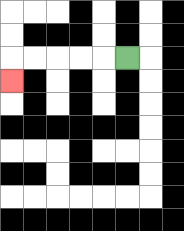{'start': '[5, 2]', 'end': '[0, 3]', 'path_directions': 'L,L,L,L,L,D', 'path_coordinates': '[[5, 2], [4, 2], [3, 2], [2, 2], [1, 2], [0, 2], [0, 3]]'}